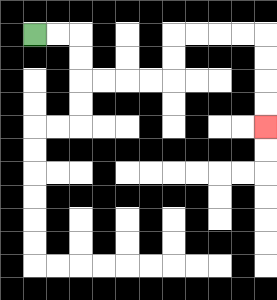{'start': '[1, 1]', 'end': '[11, 5]', 'path_directions': 'R,R,D,D,R,R,R,R,U,U,R,R,R,R,D,D,D,D', 'path_coordinates': '[[1, 1], [2, 1], [3, 1], [3, 2], [3, 3], [4, 3], [5, 3], [6, 3], [7, 3], [7, 2], [7, 1], [8, 1], [9, 1], [10, 1], [11, 1], [11, 2], [11, 3], [11, 4], [11, 5]]'}